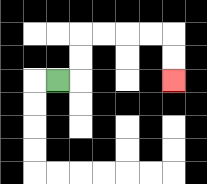{'start': '[2, 3]', 'end': '[7, 3]', 'path_directions': 'R,U,U,R,R,R,R,D,D', 'path_coordinates': '[[2, 3], [3, 3], [3, 2], [3, 1], [4, 1], [5, 1], [6, 1], [7, 1], [7, 2], [7, 3]]'}